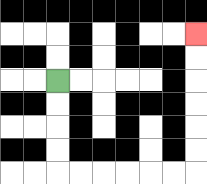{'start': '[2, 3]', 'end': '[8, 1]', 'path_directions': 'D,D,D,D,R,R,R,R,R,R,U,U,U,U,U,U', 'path_coordinates': '[[2, 3], [2, 4], [2, 5], [2, 6], [2, 7], [3, 7], [4, 7], [5, 7], [6, 7], [7, 7], [8, 7], [8, 6], [8, 5], [8, 4], [8, 3], [8, 2], [8, 1]]'}